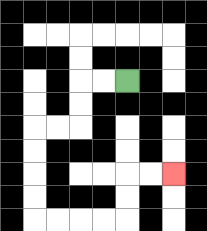{'start': '[5, 3]', 'end': '[7, 7]', 'path_directions': 'L,L,D,D,L,L,D,D,D,D,R,R,R,R,U,U,R,R', 'path_coordinates': '[[5, 3], [4, 3], [3, 3], [3, 4], [3, 5], [2, 5], [1, 5], [1, 6], [1, 7], [1, 8], [1, 9], [2, 9], [3, 9], [4, 9], [5, 9], [5, 8], [5, 7], [6, 7], [7, 7]]'}